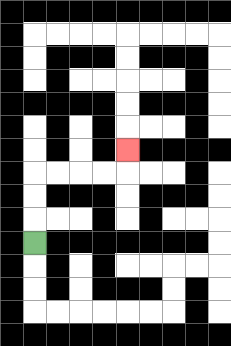{'start': '[1, 10]', 'end': '[5, 6]', 'path_directions': 'U,U,U,R,R,R,R,U', 'path_coordinates': '[[1, 10], [1, 9], [1, 8], [1, 7], [2, 7], [3, 7], [4, 7], [5, 7], [5, 6]]'}